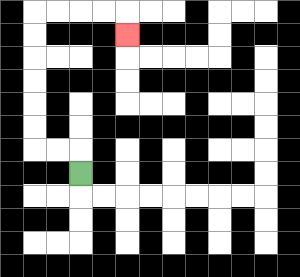{'start': '[3, 7]', 'end': '[5, 1]', 'path_directions': 'U,L,L,U,U,U,U,U,U,R,R,R,R,D', 'path_coordinates': '[[3, 7], [3, 6], [2, 6], [1, 6], [1, 5], [1, 4], [1, 3], [1, 2], [1, 1], [1, 0], [2, 0], [3, 0], [4, 0], [5, 0], [5, 1]]'}